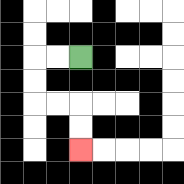{'start': '[3, 2]', 'end': '[3, 6]', 'path_directions': 'L,L,D,D,R,R,D,D', 'path_coordinates': '[[3, 2], [2, 2], [1, 2], [1, 3], [1, 4], [2, 4], [3, 4], [3, 5], [3, 6]]'}